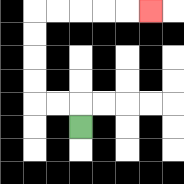{'start': '[3, 5]', 'end': '[6, 0]', 'path_directions': 'U,L,L,U,U,U,U,R,R,R,R,R', 'path_coordinates': '[[3, 5], [3, 4], [2, 4], [1, 4], [1, 3], [1, 2], [1, 1], [1, 0], [2, 0], [3, 0], [4, 0], [5, 0], [6, 0]]'}